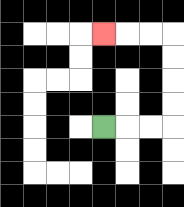{'start': '[4, 5]', 'end': '[4, 1]', 'path_directions': 'R,R,R,U,U,U,U,L,L,L', 'path_coordinates': '[[4, 5], [5, 5], [6, 5], [7, 5], [7, 4], [7, 3], [7, 2], [7, 1], [6, 1], [5, 1], [4, 1]]'}